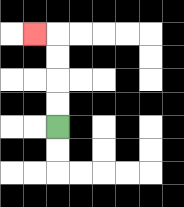{'start': '[2, 5]', 'end': '[1, 1]', 'path_directions': 'U,U,U,U,L', 'path_coordinates': '[[2, 5], [2, 4], [2, 3], [2, 2], [2, 1], [1, 1]]'}